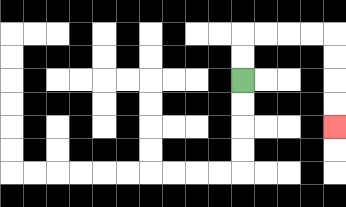{'start': '[10, 3]', 'end': '[14, 5]', 'path_directions': 'U,U,R,R,R,R,D,D,D,D', 'path_coordinates': '[[10, 3], [10, 2], [10, 1], [11, 1], [12, 1], [13, 1], [14, 1], [14, 2], [14, 3], [14, 4], [14, 5]]'}